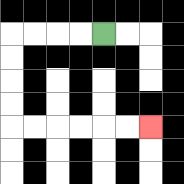{'start': '[4, 1]', 'end': '[6, 5]', 'path_directions': 'L,L,L,L,D,D,D,D,R,R,R,R,R,R', 'path_coordinates': '[[4, 1], [3, 1], [2, 1], [1, 1], [0, 1], [0, 2], [0, 3], [0, 4], [0, 5], [1, 5], [2, 5], [3, 5], [4, 5], [5, 5], [6, 5]]'}